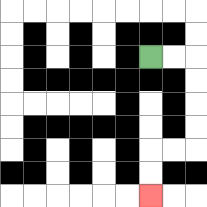{'start': '[6, 2]', 'end': '[6, 8]', 'path_directions': 'R,R,D,D,D,D,L,L,D,D', 'path_coordinates': '[[6, 2], [7, 2], [8, 2], [8, 3], [8, 4], [8, 5], [8, 6], [7, 6], [6, 6], [6, 7], [6, 8]]'}